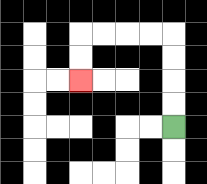{'start': '[7, 5]', 'end': '[3, 3]', 'path_directions': 'U,U,U,U,L,L,L,L,D,D', 'path_coordinates': '[[7, 5], [7, 4], [7, 3], [7, 2], [7, 1], [6, 1], [5, 1], [4, 1], [3, 1], [3, 2], [3, 3]]'}